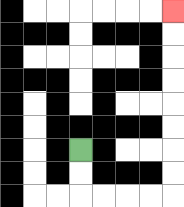{'start': '[3, 6]', 'end': '[7, 0]', 'path_directions': 'D,D,R,R,R,R,U,U,U,U,U,U,U,U', 'path_coordinates': '[[3, 6], [3, 7], [3, 8], [4, 8], [5, 8], [6, 8], [7, 8], [7, 7], [7, 6], [7, 5], [7, 4], [7, 3], [7, 2], [7, 1], [7, 0]]'}